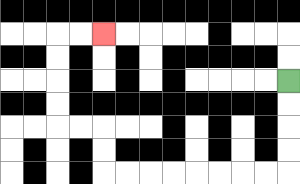{'start': '[12, 3]', 'end': '[4, 1]', 'path_directions': 'D,D,D,D,L,L,L,L,L,L,L,L,U,U,L,L,U,U,U,U,R,R', 'path_coordinates': '[[12, 3], [12, 4], [12, 5], [12, 6], [12, 7], [11, 7], [10, 7], [9, 7], [8, 7], [7, 7], [6, 7], [5, 7], [4, 7], [4, 6], [4, 5], [3, 5], [2, 5], [2, 4], [2, 3], [2, 2], [2, 1], [3, 1], [4, 1]]'}